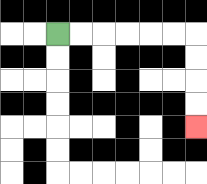{'start': '[2, 1]', 'end': '[8, 5]', 'path_directions': 'R,R,R,R,R,R,D,D,D,D', 'path_coordinates': '[[2, 1], [3, 1], [4, 1], [5, 1], [6, 1], [7, 1], [8, 1], [8, 2], [8, 3], [8, 4], [8, 5]]'}